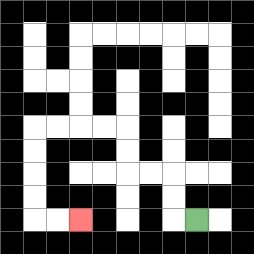{'start': '[8, 9]', 'end': '[3, 9]', 'path_directions': 'L,U,U,L,L,U,U,L,L,L,L,D,D,D,D,R,R', 'path_coordinates': '[[8, 9], [7, 9], [7, 8], [7, 7], [6, 7], [5, 7], [5, 6], [5, 5], [4, 5], [3, 5], [2, 5], [1, 5], [1, 6], [1, 7], [1, 8], [1, 9], [2, 9], [3, 9]]'}